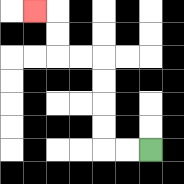{'start': '[6, 6]', 'end': '[1, 0]', 'path_directions': 'L,L,U,U,U,U,L,L,U,U,L', 'path_coordinates': '[[6, 6], [5, 6], [4, 6], [4, 5], [4, 4], [4, 3], [4, 2], [3, 2], [2, 2], [2, 1], [2, 0], [1, 0]]'}